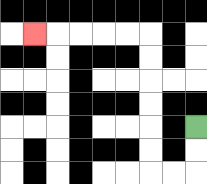{'start': '[8, 5]', 'end': '[1, 1]', 'path_directions': 'D,D,L,L,U,U,U,U,U,U,L,L,L,L,L', 'path_coordinates': '[[8, 5], [8, 6], [8, 7], [7, 7], [6, 7], [6, 6], [6, 5], [6, 4], [6, 3], [6, 2], [6, 1], [5, 1], [4, 1], [3, 1], [2, 1], [1, 1]]'}